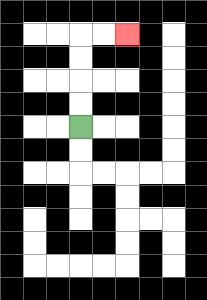{'start': '[3, 5]', 'end': '[5, 1]', 'path_directions': 'U,U,U,U,R,R', 'path_coordinates': '[[3, 5], [3, 4], [3, 3], [3, 2], [3, 1], [4, 1], [5, 1]]'}